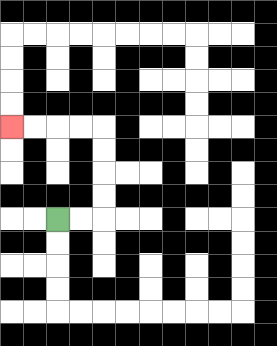{'start': '[2, 9]', 'end': '[0, 5]', 'path_directions': 'R,R,U,U,U,U,L,L,L,L', 'path_coordinates': '[[2, 9], [3, 9], [4, 9], [4, 8], [4, 7], [4, 6], [4, 5], [3, 5], [2, 5], [1, 5], [0, 5]]'}